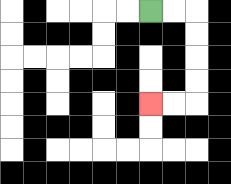{'start': '[6, 0]', 'end': '[6, 4]', 'path_directions': 'R,R,D,D,D,D,L,L', 'path_coordinates': '[[6, 0], [7, 0], [8, 0], [8, 1], [8, 2], [8, 3], [8, 4], [7, 4], [6, 4]]'}